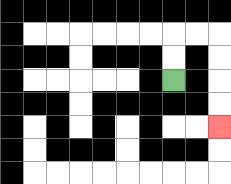{'start': '[7, 3]', 'end': '[9, 5]', 'path_directions': 'U,U,R,R,D,D,D,D', 'path_coordinates': '[[7, 3], [7, 2], [7, 1], [8, 1], [9, 1], [9, 2], [9, 3], [9, 4], [9, 5]]'}